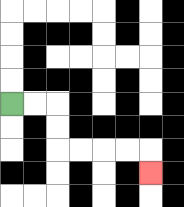{'start': '[0, 4]', 'end': '[6, 7]', 'path_directions': 'R,R,D,D,R,R,R,R,D', 'path_coordinates': '[[0, 4], [1, 4], [2, 4], [2, 5], [2, 6], [3, 6], [4, 6], [5, 6], [6, 6], [6, 7]]'}